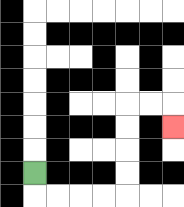{'start': '[1, 7]', 'end': '[7, 5]', 'path_directions': 'D,R,R,R,R,U,U,U,U,R,R,D', 'path_coordinates': '[[1, 7], [1, 8], [2, 8], [3, 8], [4, 8], [5, 8], [5, 7], [5, 6], [5, 5], [5, 4], [6, 4], [7, 4], [7, 5]]'}